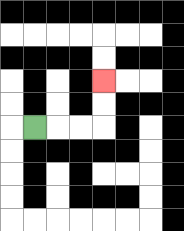{'start': '[1, 5]', 'end': '[4, 3]', 'path_directions': 'R,R,R,U,U', 'path_coordinates': '[[1, 5], [2, 5], [3, 5], [4, 5], [4, 4], [4, 3]]'}